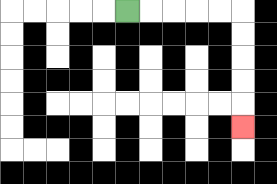{'start': '[5, 0]', 'end': '[10, 5]', 'path_directions': 'R,R,R,R,R,D,D,D,D,D', 'path_coordinates': '[[5, 0], [6, 0], [7, 0], [8, 0], [9, 0], [10, 0], [10, 1], [10, 2], [10, 3], [10, 4], [10, 5]]'}